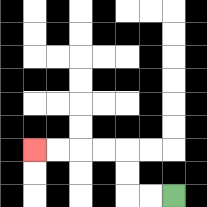{'start': '[7, 8]', 'end': '[1, 6]', 'path_directions': 'L,L,U,U,L,L,L,L', 'path_coordinates': '[[7, 8], [6, 8], [5, 8], [5, 7], [5, 6], [4, 6], [3, 6], [2, 6], [1, 6]]'}